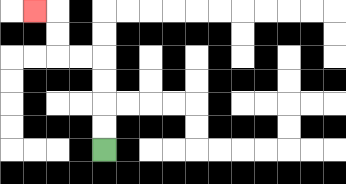{'start': '[4, 6]', 'end': '[1, 0]', 'path_directions': 'U,U,U,U,L,L,U,U,L', 'path_coordinates': '[[4, 6], [4, 5], [4, 4], [4, 3], [4, 2], [3, 2], [2, 2], [2, 1], [2, 0], [1, 0]]'}